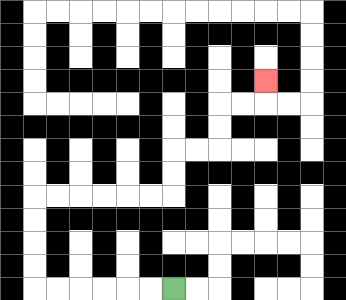{'start': '[7, 12]', 'end': '[11, 3]', 'path_directions': 'L,L,L,L,L,L,U,U,U,U,R,R,R,R,R,R,U,U,R,R,U,U,R,R,U', 'path_coordinates': '[[7, 12], [6, 12], [5, 12], [4, 12], [3, 12], [2, 12], [1, 12], [1, 11], [1, 10], [1, 9], [1, 8], [2, 8], [3, 8], [4, 8], [5, 8], [6, 8], [7, 8], [7, 7], [7, 6], [8, 6], [9, 6], [9, 5], [9, 4], [10, 4], [11, 4], [11, 3]]'}